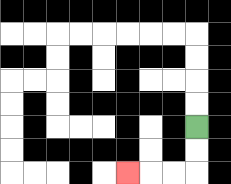{'start': '[8, 5]', 'end': '[5, 7]', 'path_directions': 'D,D,L,L,L', 'path_coordinates': '[[8, 5], [8, 6], [8, 7], [7, 7], [6, 7], [5, 7]]'}